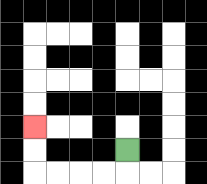{'start': '[5, 6]', 'end': '[1, 5]', 'path_directions': 'D,L,L,L,L,U,U', 'path_coordinates': '[[5, 6], [5, 7], [4, 7], [3, 7], [2, 7], [1, 7], [1, 6], [1, 5]]'}